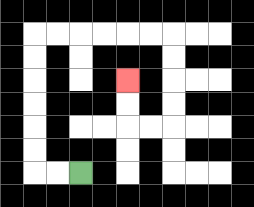{'start': '[3, 7]', 'end': '[5, 3]', 'path_directions': 'L,L,U,U,U,U,U,U,R,R,R,R,R,R,D,D,D,D,L,L,U,U', 'path_coordinates': '[[3, 7], [2, 7], [1, 7], [1, 6], [1, 5], [1, 4], [1, 3], [1, 2], [1, 1], [2, 1], [3, 1], [4, 1], [5, 1], [6, 1], [7, 1], [7, 2], [7, 3], [7, 4], [7, 5], [6, 5], [5, 5], [5, 4], [5, 3]]'}